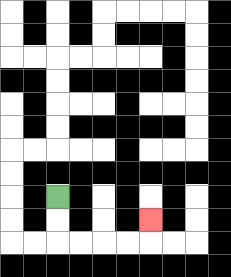{'start': '[2, 8]', 'end': '[6, 9]', 'path_directions': 'D,D,R,R,R,R,U', 'path_coordinates': '[[2, 8], [2, 9], [2, 10], [3, 10], [4, 10], [5, 10], [6, 10], [6, 9]]'}